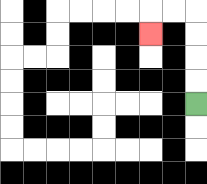{'start': '[8, 4]', 'end': '[6, 1]', 'path_directions': 'U,U,U,U,L,L,D', 'path_coordinates': '[[8, 4], [8, 3], [8, 2], [8, 1], [8, 0], [7, 0], [6, 0], [6, 1]]'}